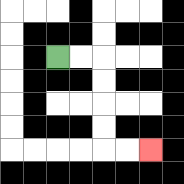{'start': '[2, 2]', 'end': '[6, 6]', 'path_directions': 'R,R,D,D,D,D,R,R', 'path_coordinates': '[[2, 2], [3, 2], [4, 2], [4, 3], [4, 4], [4, 5], [4, 6], [5, 6], [6, 6]]'}